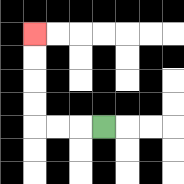{'start': '[4, 5]', 'end': '[1, 1]', 'path_directions': 'L,L,L,U,U,U,U', 'path_coordinates': '[[4, 5], [3, 5], [2, 5], [1, 5], [1, 4], [1, 3], [1, 2], [1, 1]]'}